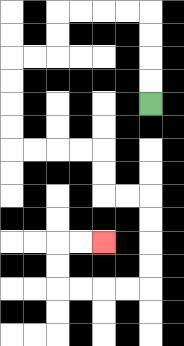{'start': '[6, 4]', 'end': '[4, 10]', 'path_directions': 'U,U,U,U,L,L,L,L,D,D,L,L,D,D,D,D,R,R,R,R,D,D,R,R,D,D,D,D,L,L,L,L,U,U,R,R', 'path_coordinates': '[[6, 4], [6, 3], [6, 2], [6, 1], [6, 0], [5, 0], [4, 0], [3, 0], [2, 0], [2, 1], [2, 2], [1, 2], [0, 2], [0, 3], [0, 4], [0, 5], [0, 6], [1, 6], [2, 6], [3, 6], [4, 6], [4, 7], [4, 8], [5, 8], [6, 8], [6, 9], [6, 10], [6, 11], [6, 12], [5, 12], [4, 12], [3, 12], [2, 12], [2, 11], [2, 10], [3, 10], [4, 10]]'}